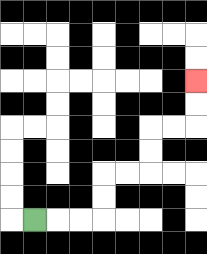{'start': '[1, 9]', 'end': '[8, 3]', 'path_directions': 'R,R,R,U,U,R,R,U,U,R,R,U,U', 'path_coordinates': '[[1, 9], [2, 9], [3, 9], [4, 9], [4, 8], [4, 7], [5, 7], [6, 7], [6, 6], [6, 5], [7, 5], [8, 5], [8, 4], [8, 3]]'}